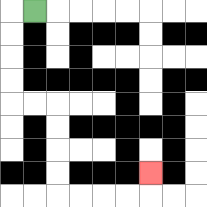{'start': '[1, 0]', 'end': '[6, 7]', 'path_directions': 'L,D,D,D,D,R,R,D,D,D,D,R,R,R,R,U', 'path_coordinates': '[[1, 0], [0, 0], [0, 1], [0, 2], [0, 3], [0, 4], [1, 4], [2, 4], [2, 5], [2, 6], [2, 7], [2, 8], [3, 8], [4, 8], [5, 8], [6, 8], [6, 7]]'}